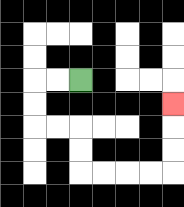{'start': '[3, 3]', 'end': '[7, 4]', 'path_directions': 'L,L,D,D,R,R,D,D,R,R,R,R,U,U,U', 'path_coordinates': '[[3, 3], [2, 3], [1, 3], [1, 4], [1, 5], [2, 5], [3, 5], [3, 6], [3, 7], [4, 7], [5, 7], [6, 7], [7, 7], [7, 6], [7, 5], [7, 4]]'}